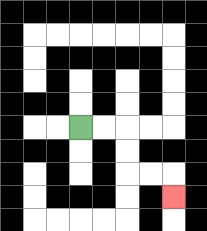{'start': '[3, 5]', 'end': '[7, 8]', 'path_directions': 'R,R,D,D,R,R,D', 'path_coordinates': '[[3, 5], [4, 5], [5, 5], [5, 6], [5, 7], [6, 7], [7, 7], [7, 8]]'}